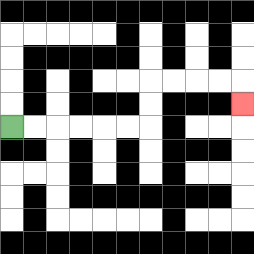{'start': '[0, 5]', 'end': '[10, 4]', 'path_directions': 'R,R,R,R,R,R,U,U,R,R,R,R,D', 'path_coordinates': '[[0, 5], [1, 5], [2, 5], [3, 5], [4, 5], [5, 5], [6, 5], [6, 4], [6, 3], [7, 3], [8, 3], [9, 3], [10, 3], [10, 4]]'}